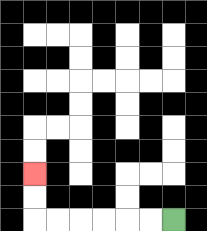{'start': '[7, 9]', 'end': '[1, 7]', 'path_directions': 'L,L,L,L,L,L,U,U', 'path_coordinates': '[[7, 9], [6, 9], [5, 9], [4, 9], [3, 9], [2, 9], [1, 9], [1, 8], [1, 7]]'}